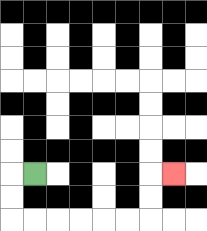{'start': '[1, 7]', 'end': '[7, 7]', 'path_directions': 'L,D,D,R,R,R,R,R,R,U,U,R', 'path_coordinates': '[[1, 7], [0, 7], [0, 8], [0, 9], [1, 9], [2, 9], [3, 9], [4, 9], [5, 9], [6, 9], [6, 8], [6, 7], [7, 7]]'}